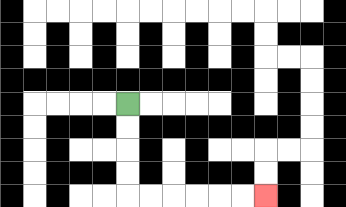{'start': '[5, 4]', 'end': '[11, 8]', 'path_directions': 'D,D,D,D,R,R,R,R,R,R', 'path_coordinates': '[[5, 4], [5, 5], [5, 6], [5, 7], [5, 8], [6, 8], [7, 8], [8, 8], [9, 8], [10, 8], [11, 8]]'}